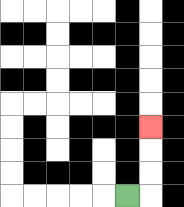{'start': '[5, 8]', 'end': '[6, 5]', 'path_directions': 'R,U,U,U', 'path_coordinates': '[[5, 8], [6, 8], [6, 7], [6, 6], [6, 5]]'}